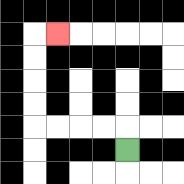{'start': '[5, 6]', 'end': '[2, 1]', 'path_directions': 'U,L,L,L,L,U,U,U,U,R', 'path_coordinates': '[[5, 6], [5, 5], [4, 5], [3, 5], [2, 5], [1, 5], [1, 4], [1, 3], [1, 2], [1, 1], [2, 1]]'}